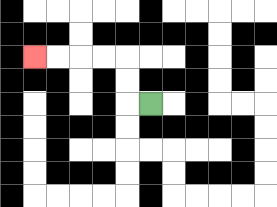{'start': '[6, 4]', 'end': '[1, 2]', 'path_directions': 'L,U,U,L,L,L,L', 'path_coordinates': '[[6, 4], [5, 4], [5, 3], [5, 2], [4, 2], [3, 2], [2, 2], [1, 2]]'}